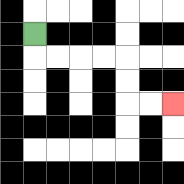{'start': '[1, 1]', 'end': '[7, 4]', 'path_directions': 'D,R,R,R,R,D,D,R,R', 'path_coordinates': '[[1, 1], [1, 2], [2, 2], [3, 2], [4, 2], [5, 2], [5, 3], [5, 4], [6, 4], [7, 4]]'}